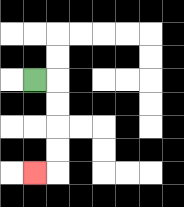{'start': '[1, 3]', 'end': '[1, 7]', 'path_directions': 'R,D,D,D,D,L', 'path_coordinates': '[[1, 3], [2, 3], [2, 4], [2, 5], [2, 6], [2, 7], [1, 7]]'}